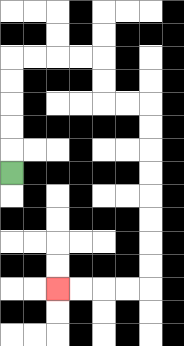{'start': '[0, 7]', 'end': '[2, 12]', 'path_directions': 'U,U,U,U,U,R,R,R,R,D,D,R,R,D,D,D,D,D,D,D,D,L,L,L,L', 'path_coordinates': '[[0, 7], [0, 6], [0, 5], [0, 4], [0, 3], [0, 2], [1, 2], [2, 2], [3, 2], [4, 2], [4, 3], [4, 4], [5, 4], [6, 4], [6, 5], [6, 6], [6, 7], [6, 8], [6, 9], [6, 10], [6, 11], [6, 12], [5, 12], [4, 12], [3, 12], [2, 12]]'}